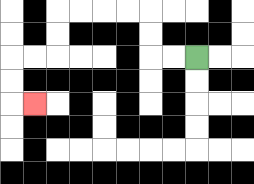{'start': '[8, 2]', 'end': '[1, 4]', 'path_directions': 'L,L,U,U,L,L,L,L,D,D,L,L,D,D,R', 'path_coordinates': '[[8, 2], [7, 2], [6, 2], [6, 1], [6, 0], [5, 0], [4, 0], [3, 0], [2, 0], [2, 1], [2, 2], [1, 2], [0, 2], [0, 3], [0, 4], [1, 4]]'}